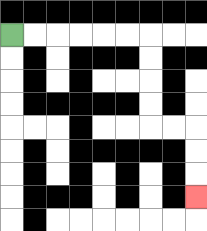{'start': '[0, 1]', 'end': '[8, 8]', 'path_directions': 'R,R,R,R,R,R,D,D,D,D,R,R,D,D,D', 'path_coordinates': '[[0, 1], [1, 1], [2, 1], [3, 1], [4, 1], [5, 1], [6, 1], [6, 2], [6, 3], [6, 4], [6, 5], [7, 5], [8, 5], [8, 6], [8, 7], [8, 8]]'}